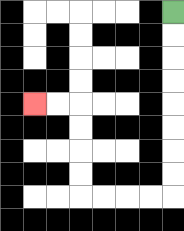{'start': '[7, 0]', 'end': '[1, 4]', 'path_directions': 'D,D,D,D,D,D,D,D,L,L,L,L,U,U,U,U,L,L', 'path_coordinates': '[[7, 0], [7, 1], [7, 2], [7, 3], [7, 4], [7, 5], [7, 6], [7, 7], [7, 8], [6, 8], [5, 8], [4, 8], [3, 8], [3, 7], [3, 6], [3, 5], [3, 4], [2, 4], [1, 4]]'}